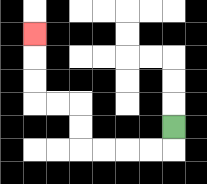{'start': '[7, 5]', 'end': '[1, 1]', 'path_directions': 'D,L,L,L,L,U,U,L,L,U,U,U', 'path_coordinates': '[[7, 5], [7, 6], [6, 6], [5, 6], [4, 6], [3, 6], [3, 5], [3, 4], [2, 4], [1, 4], [1, 3], [1, 2], [1, 1]]'}